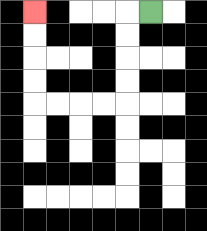{'start': '[6, 0]', 'end': '[1, 0]', 'path_directions': 'L,D,D,D,D,L,L,L,L,U,U,U,U', 'path_coordinates': '[[6, 0], [5, 0], [5, 1], [5, 2], [5, 3], [5, 4], [4, 4], [3, 4], [2, 4], [1, 4], [1, 3], [1, 2], [1, 1], [1, 0]]'}